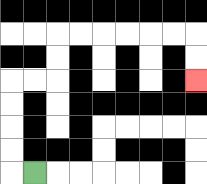{'start': '[1, 7]', 'end': '[8, 3]', 'path_directions': 'L,U,U,U,U,R,R,U,U,R,R,R,R,R,R,D,D', 'path_coordinates': '[[1, 7], [0, 7], [0, 6], [0, 5], [0, 4], [0, 3], [1, 3], [2, 3], [2, 2], [2, 1], [3, 1], [4, 1], [5, 1], [6, 1], [7, 1], [8, 1], [8, 2], [8, 3]]'}